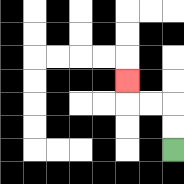{'start': '[7, 6]', 'end': '[5, 3]', 'path_directions': 'U,U,L,L,U', 'path_coordinates': '[[7, 6], [7, 5], [7, 4], [6, 4], [5, 4], [5, 3]]'}